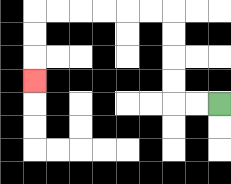{'start': '[9, 4]', 'end': '[1, 3]', 'path_directions': 'L,L,U,U,U,U,L,L,L,L,L,L,D,D,D', 'path_coordinates': '[[9, 4], [8, 4], [7, 4], [7, 3], [7, 2], [7, 1], [7, 0], [6, 0], [5, 0], [4, 0], [3, 0], [2, 0], [1, 0], [1, 1], [1, 2], [1, 3]]'}